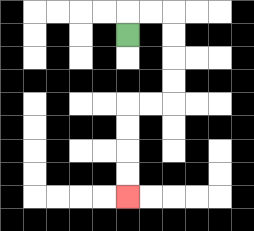{'start': '[5, 1]', 'end': '[5, 8]', 'path_directions': 'U,R,R,D,D,D,D,L,L,D,D,D,D', 'path_coordinates': '[[5, 1], [5, 0], [6, 0], [7, 0], [7, 1], [7, 2], [7, 3], [7, 4], [6, 4], [5, 4], [5, 5], [5, 6], [5, 7], [5, 8]]'}